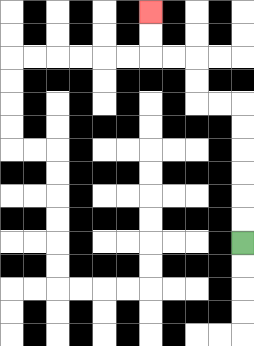{'start': '[10, 10]', 'end': '[6, 0]', 'path_directions': 'U,U,U,U,U,U,L,L,U,U,L,L,U,U', 'path_coordinates': '[[10, 10], [10, 9], [10, 8], [10, 7], [10, 6], [10, 5], [10, 4], [9, 4], [8, 4], [8, 3], [8, 2], [7, 2], [6, 2], [6, 1], [6, 0]]'}